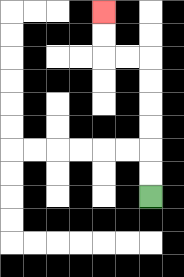{'start': '[6, 8]', 'end': '[4, 0]', 'path_directions': 'U,U,U,U,U,U,L,L,U,U', 'path_coordinates': '[[6, 8], [6, 7], [6, 6], [6, 5], [6, 4], [6, 3], [6, 2], [5, 2], [4, 2], [4, 1], [4, 0]]'}